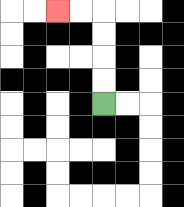{'start': '[4, 4]', 'end': '[2, 0]', 'path_directions': 'U,U,U,U,L,L', 'path_coordinates': '[[4, 4], [4, 3], [4, 2], [4, 1], [4, 0], [3, 0], [2, 0]]'}